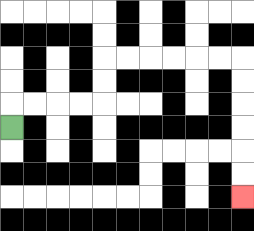{'start': '[0, 5]', 'end': '[10, 8]', 'path_directions': 'U,R,R,R,R,U,U,R,R,R,R,R,R,D,D,D,D,D,D', 'path_coordinates': '[[0, 5], [0, 4], [1, 4], [2, 4], [3, 4], [4, 4], [4, 3], [4, 2], [5, 2], [6, 2], [7, 2], [8, 2], [9, 2], [10, 2], [10, 3], [10, 4], [10, 5], [10, 6], [10, 7], [10, 8]]'}